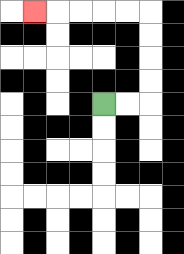{'start': '[4, 4]', 'end': '[1, 0]', 'path_directions': 'R,R,U,U,U,U,L,L,L,L,L', 'path_coordinates': '[[4, 4], [5, 4], [6, 4], [6, 3], [6, 2], [6, 1], [6, 0], [5, 0], [4, 0], [3, 0], [2, 0], [1, 0]]'}